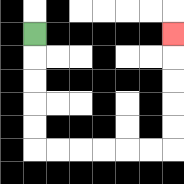{'start': '[1, 1]', 'end': '[7, 1]', 'path_directions': 'D,D,D,D,D,R,R,R,R,R,R,U,U,U,U,U', 'path_coordinates': '[[1, 1], [1, 2], [1, 3], [1, 4], [1, 5], [1, 6], [2, 6], [3, 6], [4, 6], [5, 6], [6, 6], [7, 6], [7, 5], [7, 4], [7, 3], [7, 2], [7, 1]]'}